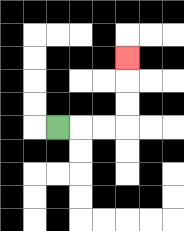{'start': '[2, 5]', 'end': '[5, 2]', 'path_directions': 'R,R,R,U,U,U', 'path_coordinates': '[[2, 5], [3, 5], [4, 5], [5, 5], [5, 4], [5, 3], [5, 2]]'}